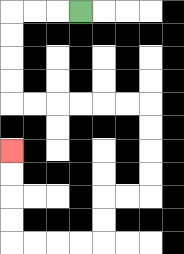{'start': '[3, 0]', 'end': '[0, 6]', 'path_directions': 'L,L,L,D,D,D,D,R,R,R,R,R,R,D,D,D,D,L,L,D,D,L,L,L,L,U,U,U,U', 'path_coordinates': '[[3, 0], [2, 0], [1, 0], [0, 0], [0, 1], [0, 2], [0, 3], [0, 4], [1, 4], [2, 4], [3, 4], [4, 4], [5, 4], [6, 4], [6, 5], [6, 6], [6, 7], [6, 8], [5, 8], [4, 8], [4, 9], [4, 10], [3, 10], [2, 10], [1, 10], [0, 10], [0, 9], [0, 8], [0, 7], [0, 6]]'}